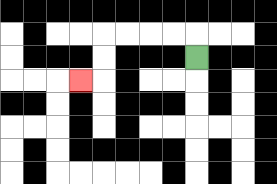{'start': '[8, 2]', 'end': '[3, 3]', 'path_directions': 'U,L,L,L,L,D,D,L', 'path_coordinates': '[[8, 2], [8, 1], [7, 1], [6, 1], [5, 1], [4, 1], [4, 2], [4, 3], [3, 3]]'}